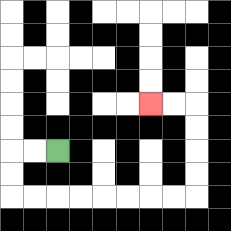{'start': '[2, 6]', 'end': '[6, 4]', 'path_directions': 'L,L,D,D,R,R,R,R,R,R,R,R,U,U,U,U,L,L', 'path_coordinates': '[[2, 6], [1, 6], [0, 6], [0, 7], [0, 8], [1, 8], [2, 8], [3, 8], [4, 8], [5, 8], [6, 8], [7, 8], [8, 8], [8, 7], [8, 6], [8, 5], [8, 4], [7, 4], [6, 4]]'}